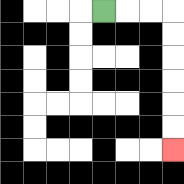{'start': '[4, 0]', 'end': '[7, 6]', 'path_directions': 'R,R,R,D,D,D,D,D,D', 'path_coordinates': '[[4, 0], [5, 0], [6, 0], [7, 0], [7, 1], [7, 2], [7, 3], [7, 4], [7, 5], [7, 6]]'}